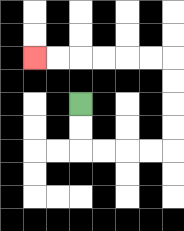{'start': '[3, 4]', 'end': '[1, 2]', 'path_directions': 'D,D,R,R,R,R,U,U,U,U,L,L,L,L,L,L', 'path_coordinates': '[[3, 4], [3, 5], [3, 6], [4, 6], [5, 6], [6, 6], [7, 6], [7, 5], [7, 4], [7, 3], [7, 2], [6, 2], [5, 2], [4, 2], [3, 2], [2, 2], [1, 2]]'}